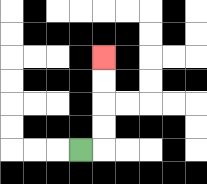{'start': '[3, 6]', 'end': '[4, 2]', 'path_directions': 'R,U,U,U,U', 'path_coordinates': '[[3, 6], [4, 6], [4, 5], [4, 4], [4, 3], [4, 2]]'}